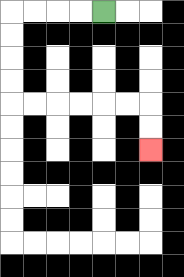{'start': '[4, 0]', 'end': '[6, 6]', 'path_directions': 'L,L,L,L,D,D,D,D,R,R,R,R,R,R,D,D', 'path_coordinates': '[[4, 0], [3, 0], [2, 0], [1, 0], [0, 0], [0, 1], [0, 2], [0, 3], [0, 4], [1, 4], [2, 4], [3, 4], [4, 4], [5, 4], [6, 4], [6, 5], [6, 6]]'}